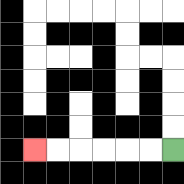{'start': '[7, 6]', 'end': '[1, 6]', 'path_directions': 'L,L,L,L,L,L', 'path_coordinates': '[[7, 6], [6, 6], [5, 6], [4, 6], [3, 6], [2, 6], [1, 6]]'}